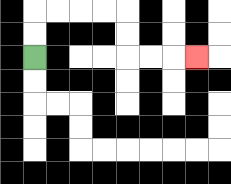{'start': '[1, 2]', 'end': '[8, 2]', 'path_directions': 'U,U,R,R,R,R,D,D,R,R,R', 'path_coordinates': '[[1, 2], [1, 1], [1, 0], [2, 0], [3, 0], [4, 0], [5, 0], [5, 1], [5, 2], [6, 2], [7, 2], [8, 2]]'}